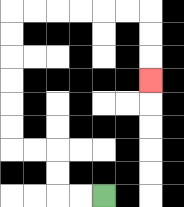{'start': '[4, 8]', 'end': '[6, 3]', 'path_directions': 'L,L,U,U,L,L,U,U,U,U,U,U,R,R,R,R,R,R,D,D,D', 'path_coordinates': '[[4, 8], [3, 8], [2, 8], [2, 7], [2, 6], [1, 6], [0, 6], [0, 5], [0, 4], [0, 3], [0, 2], [0, 1], [0, 0], [1, 0], [2, 0], [3, 0], [4, 0], [5, 0], [6, 0], [6, 1], [6, 2], [6, 3]]'}